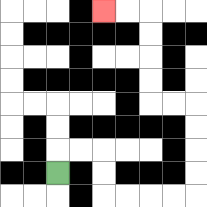{'start': '[2, 7]', 'end': '[4, 0]', 'path_directions': 'U,R,R,D,D,R,R,R,R,U,U,U,U,L,L,U,U,U,U,L,L', 'path_coordinates': '[[2, 7], [2, 6], [3, 6], [4, 6], [4, 7], [4, 8], [5, 8], [6, 8], [7, 8], [8, 8], [8, 7], [8, 6], [8, 5], [8, 4], [7, 4], [6, 4], [6, 3], [6, 2], [6, 1], [6, 0], [5, 0], [4, 0]]'}